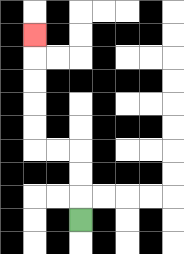{'start': '[3, 9]', 'end': '[1, 1]', 'path_directions': 'U,U,U,L,L,U,U,U,U,U', 'path_coordinates': '[[3, 9], [3, 8], [3, 7], [3, 6], [2, 6], [1, 6], [1, 5], [1, 4], [1, 3], [1, 2], [1, 1]]'}